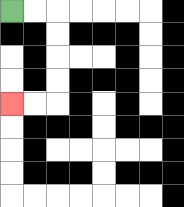{'start': '[0, 0]', 'end': '[0, 4]', 'path_directions': 'R,R,D,D,D,D,L,L', 'path_coordinates': '[[0, 0], [1, 0], [2, 0], [2, 1], [2, 2], [2, 3], [2, 4], [1, 4], [0, 4]]'}